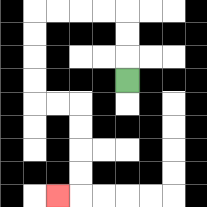{'start': '[5, 3]', 'end': '[2, 8]', 'path_directions': 'U,U,U,L,L,L,L,D,D,D,D,R,R,D,D,D,D,L', 'path_coordinates': '[[5, 3], [5, 2], [5, 1], [5, 0], [4, 0], [3, 0], [2, 0], [1, 0], [1, 1], [1, 2], [1, 3], [1, 4], [2, 4], [3, 4], [3, 5], [3, 6], [3, 7], [3, 8], [2, 8]]'}